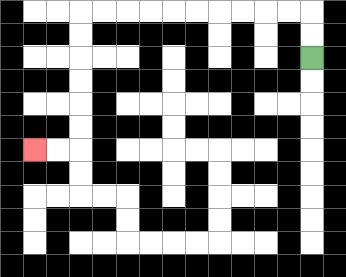{'start': '[13, 2]', 'end': '[1, 6]', 'path_directions': 'U,U,L,L,L,L,L,L,L,L,L,L,D,D,D,D,D,D,L,L', 'path_coordinates': '[[13, 2], [13, 1], [13, 0], [12, 0], [11, 0], [10, 0], [9, 0], [8, 0], [7, 0], [6, 0], [5, 0], [4, 0], [3, 0], [3, 1], [3, 2], [3, 3], [3, 4], [3, 5], [3, 6], [2, 6], [1, 6]]'}